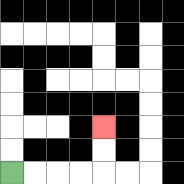{'start': '[0, 7]', 'end': '[4, 5]', 'path_directions': 'R,R,R,R,U,U', 'path_coordinates': '[[0, 7], [1, 7], [2, 7], [3, 7], [4, 7], [4, 6], [4, 5]]'}